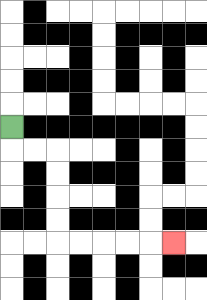{'start': '[0, 5]', 'end': '[7, 10]', 'path_directions': 'D,R,R,D,D,D,D,R,R,R,R,R', 'path_coordinates': '[[0, 5], [0, 6], [1, 6], [2, 6], [2, 7], [2, 8], [2, 9], [2, 10], [3, 10], [4, 10], [5, 10], [6, 10], [7, 10]]'}